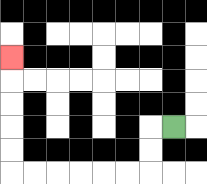{'start': '[7, 5]', 'end': '[0, 2]', 'path_directions': 'L,D,D,L,L,L,L,L,L,U,U,U,U,U', 'path_coordinates': '[[7, 5], [6, 5], [6, 6], [6, 7], [5, 7], [4, 7], [3, 7], [2, 7], [1, 7], [0, 7], [0, 6], [0, 5], [0, 4], [0, 3], [0, 2]]'}